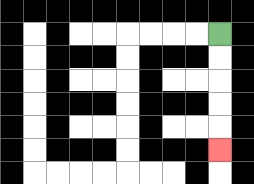{'start': '[9, 1]', 'end': '[9, 6]', 'path_directions': 'D,D,D,D,D', 'path_coordinates': '[[9, 1], [9, 2], [9, 3], [9, 4], [9, 5], [9, 6]]'}